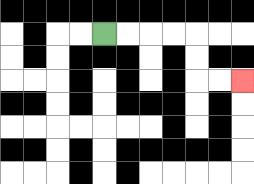{'start': '[4, 1]', 'end': '[10, 3]', 'path_directions': 'R,R,R,R,D,D,R,R', 'path_coordinates': '[[4, 1], [5, 1], [6, 1], [7, 1], [8, 1], [8, 2], [8, 3], [9, 3], [10, 3]]'}